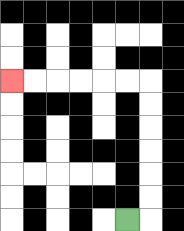{'start': '[5, 9]', 'end': '[0, 3]', 'path_directions': 'R,U,U,U,U,U,U,L,L,L,L,L,L', 'path_coordinates': '[[5, 9], [6, 9], [6, 8], [6, 7], [6, 6], [6, 5], [6, 4], [6, 3], [5, 3], [4, 3], [3, 3], [2, 3], [1, 3], [0, 3]]'}